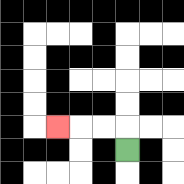{'start': '[5, 6]', 'end': '[2, 5]', 'path_directions': 'U,L,L,L', 'path_coordinates': '[[5, 6], [5, 5], [4, 5], [3, 5], [2, 5]]'}